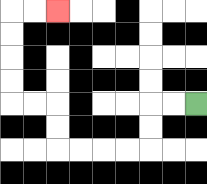{'start': '[8, 4]', 'end': '[2, 0]', 'path_directions': 'L,L,D,D,L,L,L,L,U,U,L,L,U,U,U,U,R,R', 'path_coordinates': '[[8, 4], [7, 4], [6, 4], [6, 5], [6, 6], [5, 6], [4, 6], [3, 6], [2, 6], [2, 5], [2, 4], [1, 4], [0, 4], [0, 3], [0, 2], [0, 1], [0, 0], [1, 0], [2, 0]]'}